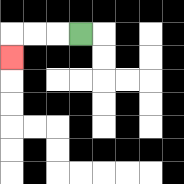{'start': '[3, 1]', 'end': '[0, 2]', 'path_directions': 'L,L,L,D', 'path_coordinates': '[[3, 1], [2, 1], [1, 1], [0, 1], [0, 2]]'}